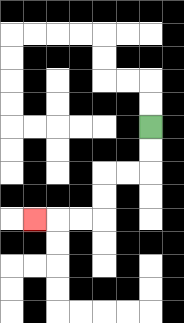{'start': '[6, 5]', 'end': '[1, 9]', 'path_directions': 'D,D,L,L,D,D,L,L,L', 'path_coordinates': '[[6, 5], [6, 6], [6, 7], [5, 7], [4, 7], [4, 8], [4, 9], [3, 9], [2, 9], [1, 9]]'}